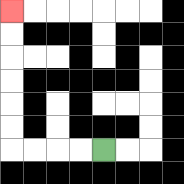{'start': '[4, 6]', 'end': '[0, 0]', 'path_directions': 'L,L,L,L,U,U,U,U,U,U', 'path_coordinates': '[[4, 6], [3, 6], [2, 6], [1, 6], [0, 6], [0, 5], [0, 4], [0, 3], [0, 2], [0, 1], [0, 0]]'}